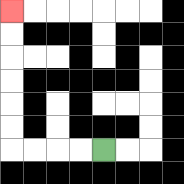{'start': '[4, 6]', 'end': '[0, 0]', 'path_directions': 'L,L,L,L,U,U,U,U,U,U', 'path_coordinates': '[[4, 6], [3, 6], [2, 6], [1, 6], [0, 6], [0, 5], [0, 4], [0, 3], [0, 2], [0, 1], [0, 0]]'}